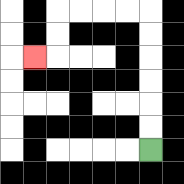{'start': '[6, 6]', 'end': '[1, 2]', 'path_directions': 'U,U,U,U,U,U,L,L,L,L,D,D,L', 'path_coordinates': '[[6, 6], [6, 5], [6, 4], [6, 3], [6, 2], [6, 1], [6, 0], [5, 0], [4, 0], [3, 0], [2, 0], [2, 1], [2, 2], [1, 2]]'}